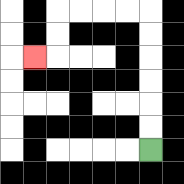{'start': '[6, 6]', 'end': '[1, 2]', 'path_directions': 'U,U,U,U,U,U,L,L,L,L,D,D,L', 'path_coordinates': '[[6, 6], [6, 5], [6, 4], [6, 3], [6, 2], [6, 1], [6, 0], [5, 0], [4, 0], [3, 0], [2, 0], [2, 1], [2, 2], [1, 2]]'}